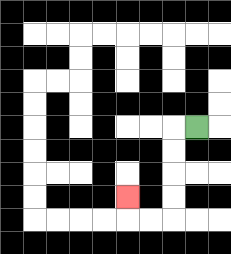{'start': '[8, 5]', 'end': '[5, 8]', 'path_directions': 'L,D,D,D,D,L,L,U', 'path_coordinates': '[[8, 5], [7, 5], [7, 6], [7, 7], [7, 8], [7, 9], [6, 9], [5, 9], [5, 8]]'}